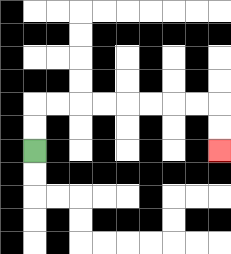{'start': '[1, 6]', 'end': '[9, 6]', 'path_directions': 'U,U,R,R,R,R,R,R,R,R,D,D', 'path_coordinates': '[[1, 6], [1, 5], [1, 4], [2, 4], [3, 4], [4, 4], [5, 4], [6, 4], [7, 4], [8, 4], [9, 4], [9, 5], [9, 6]]'}